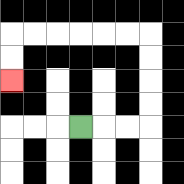{'start': '[3, 5]', 'end': '[0, 3]', 'path_directions': 'R,R,R,U,U,U,U,L,L,L,L,L,L,D,D', 'path_coordinates': '[[3, 5], [4, 5], [5, 5], [6, 5], [6, 4], [6, 3], [6, 2], [6, 1], [5, 1], [4, 1], [3, 1], [2, 1], [1, 1], [0, 1], [0, 2], [0, 3]]'}